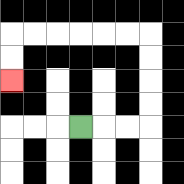{'start': '[3, 5]', 'end': '[0, 3]', 'path_directions': 'R,R,R,U,U,U,U,L,L,L,L,L,L,D,D', 'path_coordinates': '[[3, 5], [4, 5], [5, 5], [6, 5], [6, 4], [6, 3], [6, 2], [6, 1], [5, 1], [4, 1], [3, 1], [2, 1], [1, 1], [0, 1], [0, 2], [0, 3]]'}